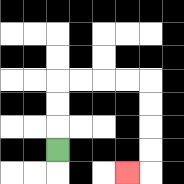{'start': '[2, 6]', 'end': '[5, 7]', 'path_directions': 'U,U,U,R,R,R,R,D,D,D,D,L', 'path_coordinates': '[[2, 6], [2, 5], [2, 4], [2, 3], [3, 3], [4, 3], [5, 3], [6, 3], [6, 4], [6, 5], [6, 6], [6, 7], [5, 7]]'}